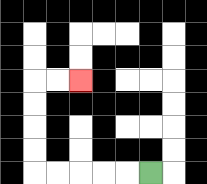{'start': '[6, 7]', 'end': '[3, 3]', 'path_directions': 'L,L,L,L,L,U,U,U,U,R,R', 'path_coordinates': '[[6, 7], [5, 7], [4, 7], [3, 7], [2, 7], [1, 7], [1, 6], [1, 5], [1, 4], [1, 3], [2, 3], [3, 3]]'}